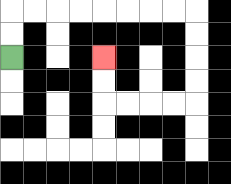{'start': '[0, 2]', 'end': '[4, 2]', 'path_directions': 'U,U,R,R,R,R,R,R,R,R,D,D,D,D,L,L,L,L,U,U', 'path_coordinates': '[[0, 2], [0, 1], [0, 0], [1, 0], [2, 0], [3, 0], [4, 0], [5, 0], [6, 0], [7, 0], [8, 0], [8, 1], [8, 2], [8, 3], [8, 4], [7, 4], [6, 4], [5, 4], [4, 4], [4, 3], [4, 2]]'}